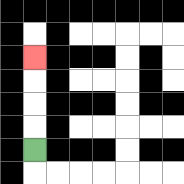{'start': '[1, 6]', 'end': '[1, 2]', 'path_directions': 'U,U,U,U', 'path_coordinates': '[[1, 6], [1, 5], [1, 4], [1, 3], [1, 2]]'}